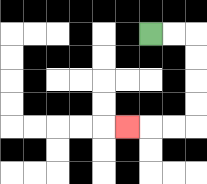{'start': '[6, 1]', 'end': '[5, 5]', 'path_directions': 'R,R,D,D,D,D,L,L,L', 'path_coordinates': '[[6, 1], [7, 1], [8, 1], [8, 2], [8, 3], [8, 4], [8, 5], [7, 5], [6, 5], [5, 5]]'}